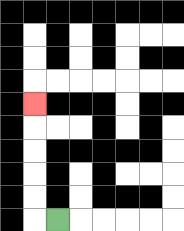{'start': '[2, 9]', 'end': '[1, 4]', 'path_directions': 'L,U,U,U,U,U', 'path_coordinates': '[[2, 9], [1, 9], [1, 8], [1, 7], [1, 6], [1, 5], [1, 4]]'}